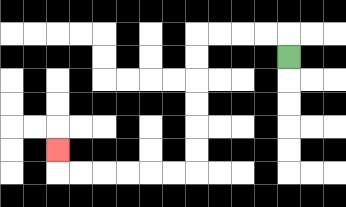{'start': '[12, 2]', 'end': '[2, 6]', 'path_directions': 'U,L,L,L,L,D,D,D,D,D,D,L,L,L,L,L,L,U', 'path_coordinates': '[[12, 2], [12, 1], [11, 1], [10, 1], [9, 1], [8, 1], [8, 2], [8, 3], [8, 4], [8, 5], [8, 6], [8, 7], [7, 7], [6, 7], [5, 7], [4, 7], [3, 7], [2, 7], [2, 6]]'}